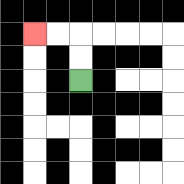{'start': '[3, 3]', 'end': '[1, 1]', 'path_directions': 'U,U,L,L', 'path_coordinates': '[[3, 3], [3, 2], [3, 1], [2, 1], [1, 1]]'}